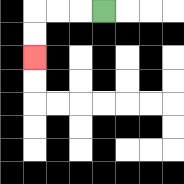{'start': '[4, 0]', 'end': '[1, 2]', 'path_directions': 'L,L,L,D,D', 'path_coordinates': '[[4, 0], [3, 0], [2, 0], [1, 0], [1, 1], [1, 2]]'}